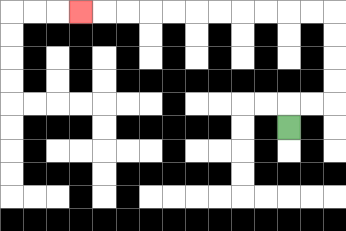{'start': '[12, 5]', 'end': '[3, 0]', 'path_directions': 'U,R,R,U,U,U,U,L,L,L,L,L,L,L,L,L,L,L', 'path_coordinates': '[[12, 5], [12, 4], [13, 4], [14, 4], [14, 3], [14, 2], [14, 1], [14, 0], [13, 0], [12, 0], [11, 0], [10, 0], [9, 0], [8, 0], [7, 0], [6, 0], [5, 0], [4, 0], [3, 0]]'}